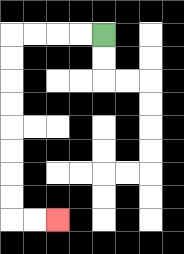{'start': '[4, 1]', 'end': '[2, 9]', 'path_directions': 'L,L,L,L,D,D,D,D,D,D,D,D,R,R', 'path_coordinates': '[[4, 1], [3, 1], [2, 1], [1, 1], [0, 1], [0, 2], [0, 3], [0, 4], [0, 5], [0, 6], [0, 7], [0, 8], [0, 9], [1, 9], [2, 9]]'}